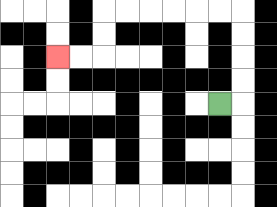{'start': '[9, 4]', 'end': '[2, 2]', 'path_directions': 'R,U,U,U,U,L,L,L,L,L,L,D,D,L,L', 'path_coordinates': '[[9, 4], [10, 4], [10, 3], [10, 2], [10, 1], [10, 0], [9, 0], [8, 0], [7, 0], [6, 0], [5, 0], [4, 0], [4, 1], [4, 2], [3, 2], [2, 2]]'}